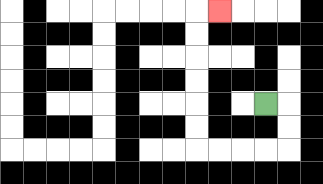{'start': '[11, 4]', 'end': '[9, 0]', 'path_directions': 'R,D,D,L,L,L,L,U,U,U,U,U,U,R', 'path_coordinates': '[[11, 4], [12, 4], [12, 5], [12, 6], [11, 6], [10, 6], [9, 6], [8, 6], [8, 5], [8, 4], [8, 3], [8, 2], [8, 1], [8, 0], [9, 0]]'}